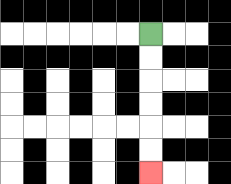{'start': '[6, 1]', 'end': '[6, 7]', 'path_directions': 'D,D,D,D,D,D', 'path_coordinates': '[[6, 1], [6, 2], [6, 3], [6, 4], [6, 5], [6, 6], [6, 7]]'}